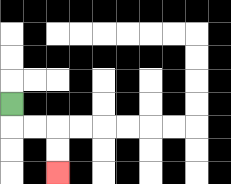{'start': '[0, 4]', 'end': '[2, 7]', 'path_directions': 'D,R,R,D,D', 'path_coordinates': '[[0, 4], [0, 5], [1, 5], [2, 5], [2, 6], [2, 7]]'}